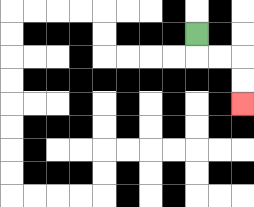{'start': '[8, 1]', 'end': '[10, 4]', 'path_directions': 'D,R,R,D,D', 'path_coordinates': '[[8, 1], [8, 2], [9, 2], [10, 2], [10, 3], [10, 4]]'}